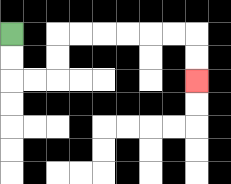{'start': '[0, 1]', 'end': '[8, 3]', 'path_directions': 'D,D,R,R,U,U,R,R,R,R,R,R,D,D', 'path_coordinates': '[[0, 1], [0, 2], [0, 3], [1, 3], [2, 3], [2, 2], [2, 1], [3, 1], [4, 1], [5, 1], [6, 1], [7, 1], [8, 1], [8, 2], [8, 3]]'}